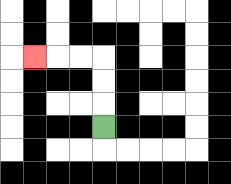{'start': '[4, 5]', 'end': '[1, 2]', 'path_directions': 'U,U,U,L,L,L', 'path_coordinates': '[[4, 5], [4, 4], [4, 3], [4, 2], [3, 2], [2, 2], [1, 2]]'}